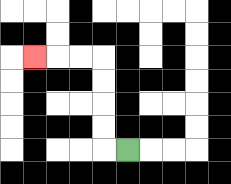{'start': '[5, 6]', 'end': '[1, 2]', 'path_directions': 'L,U,U,U,U,L,L,L', 'path_coordinates': '[[5, 6], [4, 6], [4, 5], [4, 4], [4, 3], [4, 2], [3, 2], [2, 2], [1, 2]]'}